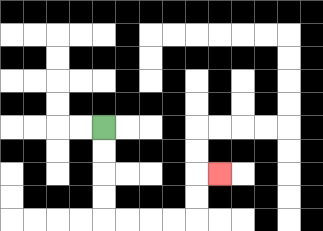{'start': '[4, 5]', 'end': '[9, 7]', 'path_directions': 'D,D,D,D,R,R,R,R,U,U,R', 'path_coordinates': '[[4, 5], [4, 6], [4, 7], [4, 8], [4, 9], [5, 9], [6, 9], [7, 9], [8, 9], [8, 8], [8, 7], [9, 7]]'}